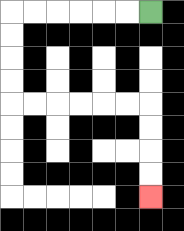{'start': '[6, 0]', 'end': '[6, 8]', 'path_directions': 'L,L,L,L,L,L,D,D,D,D,R,R,R,R,R,R,D,D,D,D', 'path_coordinates': '[[6, 0], [5, 0], [4, 0], [3, 0], [2, 0], [1, 0], [0, 0], [0, 1], [0, 2], [0, 3], [0, 4], [1, 4], [2, 4], [3, 4], [4, 4], [5, 4], [6, 4], [6, 5], [6, 6], [6, 7], [6, 8]]'}